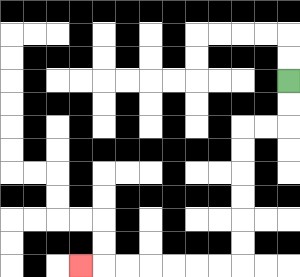{'start': '[12, 3]', 'end': '[3, 11]', 'path_directions': 'D,D,L,L,D,D,D,D,D,D,L,L,L,L,L,L,L', 'path_coordinates': '[[12, 3], [12, 4], [12, 5], [11, 5], [10, 5], [10, 6], [10, 7], [10, 8], [10, 9], [10, 10], [10, 11], [9, 11], [8, 11], [7, 11], [6, 11], [5, 11], [4, 11], [3, 11]]'}